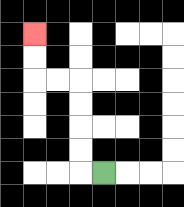{'start': '[4, 7]', 'end': '[1, 1]', 'path_directions': 'L,U,U,U,U,L,L,U,U', 'path_coordinates': '[[4, 7], [3, 7], [3, 6], [3, 5], [3, 4], [3, 3], [2, 3], [1, 3], [1, 2], [1, 1]]'}